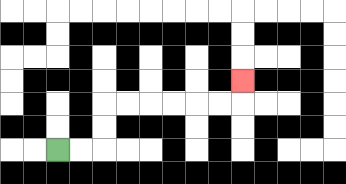{'start': '[2, 6]', 'end': '[10, 3]', 'path_directions': 'R,R,U,U,R,R,R,R,R,R,U', 'path_coordinates': '[[2, 6], [3, 6], [4, 6], [4, 5], [4, 4], [5, 4], [6, 4], [7, 4], [8, 4], [9, 4], [10, 4], [10, 3]]'}